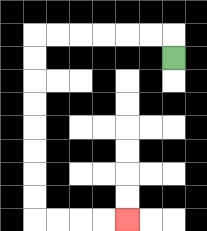{'start': '[7, 2]', 'end': '[5, 9]', 'path_directions': 'U,L,L,L,L,L,L,D,D,D,D,D,D,D,D,R,R,R,R', 'path_coordinates': '[[7, 2], [7, 1], [6, 1], [5, 1], [4, 1], [3, 1], [2, 1], [1, 1], [1, 2], [1, 3], [1, 4], [1, 5], [1, 6], [1, 7], [1, 8], [1, 9], [2, 9], [3, 9], [4, 9], [5, 9]]'}